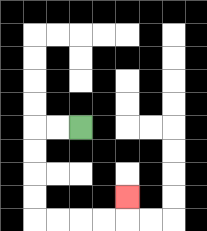{'start': '[3, 5]', 'end': '[5, 8]', 'path_directions': 'L,L,D,D,D,D,R,R,R,R,U', 'path_coordinates': '[[3, 5], [2, 5], [1, 5], [1, 6], [1, 7], [1, 8], [1, 9], [2, 9], [3, 9], [4, 9], [5, 9], [5, 8]]'}